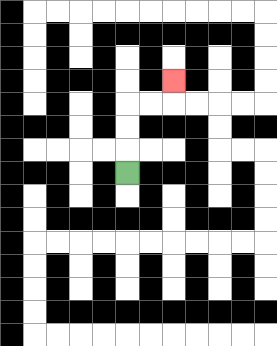{'start': '[5, 7]', 'end': '[7, 3]', 'path_directions': 'U,U,U,R,R,U', 'path_coordinates': '[[5, 7], [5, 6], [5, 5], [5, 4], [6, 4], [7, 4], [7, 3]]'}